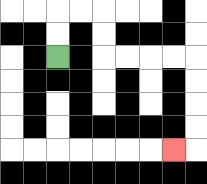{'start': '[2, 2]', 'end': '[7, 6]', 'path_directions': 'U,U,R,R,D,D,R,R,R,R,D,D,D,D,L', 'path_coordinates': '[[2, 2], [2, 1], [2, 0], [3, 0], [4, 0], [4, 1], [4, 2], [5, 2], [6, 2], [7, 2], [8, 2], [8, 3], [8, 4], [8, 5], [8, 6], [7, 6]]'}